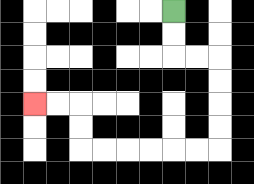{'start': '[7, 0]', 'end': '[1, 4]', 'path_directions': 'D,D,R,R,D,D,D,D,L,L,L,L,L,L,U,U,L,L', 'path_coordinates': '[[7, 0], [7, 1], [7, 2], [8, 2], [9, 2], [9, 3], [9, 4], [9, 5], [9, 6], [8, 6], [7, 6], [6, 6], [5, 6], [4, 6], [3, 6], [3, 5], [3, 4], [2, 4], [1, 4]]'}